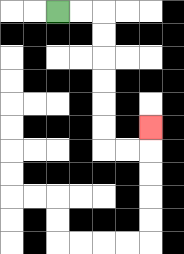{'start': '[2, 0]', 'end': '[6, 5]', 'path_directions': 'R,R,D,D,D,D,D,D,R,R,U', 'path_coordinates': '[[2, 0], [3, 0], [4, 0], [4, 1], [4, 2], [4, 3], [4, 4], [4, 5], [4, 6], [5, 6], [6, 6], [6, 5]]'}